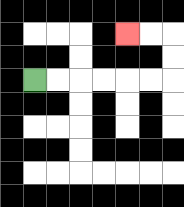{'start': '[1, 3]', 'end': '[5, 1]', 'path_directions': 'R,R,R,R,R,R,U,U,L,L', 'path_coordinates': '[[1, 3], [2, 3], [3, 3], [4, 3], [5, 3], [6, 3], [7, 3], [7, 2], [7, 1], [6, 1], [5, 1]]'}